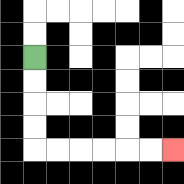{'start': '[1, 2]', 'end': '[7, 6]', 'path_directions': 'D,D,D,D,R,R,R,R,R,R', 'path_coordinates': '[[1, 2], [1, 3], [1, 4], [1, 5], [1, 6], [2, 6], [3, 6], [4, 6], [5, 6], [6, 6], [7, 6]]'}